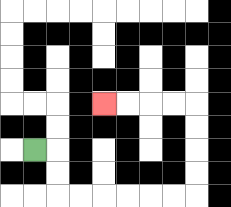{'start': '[1, 6]', 'end': '[4, 4]', 'path_directions': 'R,D,D,R,R,R,R,R,R,U,U,U,U,L,L,L,L', 'path_coordinates': '[[1, 6], [2, 6], [2, 7], [2, 8], [3, 8], [4, 8], [5, 8], [6, 8], [7, 8], [8, 8], [8, 7], [8, 6], [8, 5], [8, 4], [7, 4], [6, 4], [5, 4], [4, 4]]'}